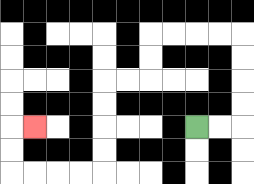{'start': '[8, 5]', 'end': '[1, 5]', 'path_directions': 'R,R,U,U,U,U,L,L,L,L,D,D,L,L,D,D,D,D,L,L,L,L,U,U,R', 'path_coordinates': '[[8, 5], [9, 5], [10, 5], [10, 4], [10, 3], [10, 2], [10, 1], [9, 1], [8, 1], [7, 1], [6, 1], [6, 2], [6, 3], [5, 3], [4, 3], [4, 4], [4, 5], [4, 6], [4, 7], [3, 7], [2, 7], [1, 7], [0, 7], [0, 6], [0, 5], [1, 5]]'}